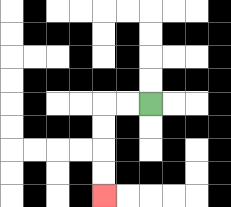{'start': '[6, 4]', 'end': '[4, 8]', 'path_directions': 'L,L,D,D,D,D', 'path_coordinates': '[[6, 4], [5, 4], [4, 4], [4, 5], [4, 6], [4, 7], [4, 8]]'}